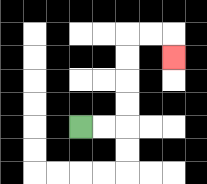{'start': '[3, 5]', 'end': '[7, 2]', 'path_directions': 'R,R,U,U,U,U,R,R,D', 'path_coordinates': '[[3, 5], [4, 5], [5, 5], [5, 4], [5, 3], [5, 2], [5, 1], [6, 1], [7, 1], [7, 2]]'}